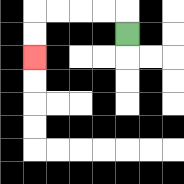{'start': '[5, 1]', 'end': '[1, 2]', 'path_directions': 'U,L,L,L,L,D,D', 'path_coordinates': '[[5, 1], [5, 0], [4, 0], [3, 0], [2, 0], [1, 0], [1, 1], [1, 2]]'}